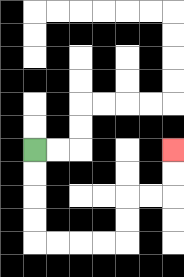{'start': '[1, 6]', 'end': '[7, 6]', 'path_directions': 'D,D,D,D,R,R,R,R,U,U,R,R,U,U', 'path_coordinates': '[[1, 6], [1, 7], [1, 8], [1, 9], [1, 10], [2, 10], [3, 10], [4, 10], [5, 10], [5, 9], [5, 8], [6, 8], [7, 8], [7, 7], [7, 6]]'}